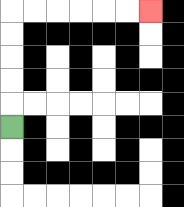{'start': '[0, 5]', 'end': '[6, 0]', 'path_directions': 'U,U,U,U,U,R,R,R,R,R,R', 'path_coordinates': '[[0, 5], [0, 4], [0, 3], [0, 2], [0, 1], [0, 0], [1, 0], [2, 0], [3, 0], [4, 0], [5, 0], [6, 0]]'}